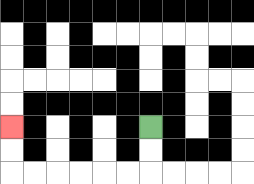{'start': '[6, 5]', 'end': '[0, 5]', 'path_directions': 'D,D,L,L,L,L,L,L,U,U', 'path_coordinates': '[[6, 5], [6, 6], [6, 7], [5, 7], [4, 7], [3, 7], [2, 7], [1, 7], [0, 7], [0, 6], [0, 5]]'}